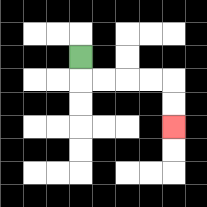{'start': '[3, 2]', 'end': '[7, 5]', 'path_directions': 'D,R,R,R,R,D,D', 'path_coordinates': '[[3, 2], [3, 3], [4, 3], [5, 3], [6, 3], [7, 3], [7, 4], [7, 5]]'}